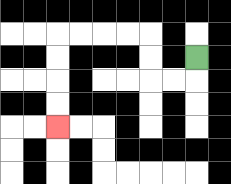{'start': '[8, 2]', 'end': '[2, 5]', 'path_directions': 'D,L,L,U,U,L,L,L,L,D,D,D,D', 'path_coordinates': '[[8, 2], [8, 3], [7, 3], [6, 3], [6, 2], [6, 1], [5, 1], [4, 1], [3, 1], [2, 1], [2, 2], [2, 3], [2, 4], [2, 5]]'}